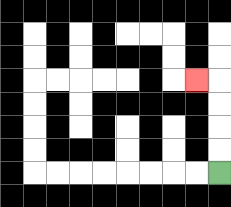{'start': '[9, 7]', 'end': '[8, 3]', 'path_directions': 'U,U,U,U,L', 'path_coordinates': '[[9, 7], [9, 6], [9, 5], [9, 4], [9, 3], [8, 3]]'}